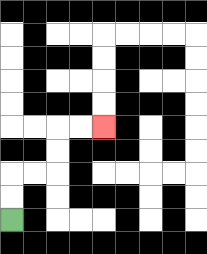{'start': '[0, 9]', 'end': '[4, 5]', 'path_directions': 'U,U,R,R,U,U,R,R', 'path_coordinates': '[[0, 9], [0, 8], [0, 7], [1, 7], [2, 7], [2, 6], [2, 5], [3, 5], [4, 5]]'}